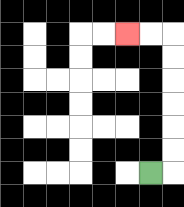{'start': '[6, 7]', 'end': '[5, 1]', 'path_directions': 'R,U,U,U,U,U,U,L,L', 'path_coordinates': '[[6, 7], [7, 7], [7, 6], [7, 5], [7, 4], [7, 3], [7, 2], [7, 1], [6, 1], [5, 1]]'}